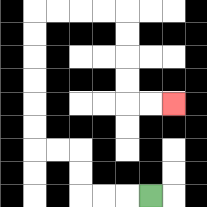{'start': '[6, 8]', 'end': '[7, 4]', 'path_directions': 'L,L,L,U,U,L,L,U,U,U,U,U,U,R,R,R,R,D,D,D,D,R,R', 'path_coordinates': '[[6, 8], [5, 8], [4, 8], [3, 8], [3, 7], [3, 6], [2, 6], [1, 6], [1, 5], [1, 4], [1, 3], [1, 2], [1, 1], [1, 0], [2, 0], [3, 0], [4, 0], [5, 0], [5, 1], [5, 2], [5, 3], [5, 4], [6, 4], [7, 4]]'}